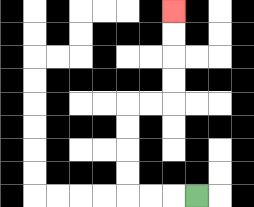{'start': '[8, 8]', 'end': '[7, 0]', 'path_directions': 'L,L,L,U,U,U,U,R,R,U,U,U,U', 'path_coordinates': '[[8, 8], [7, 8], [6, 8], [5, 8], [5, 7], [5, 6], [5, 5], [5, 4], [6, 4], [7, 4], [7, 3], [7, 2], [7, 1], [7, 0]]'}